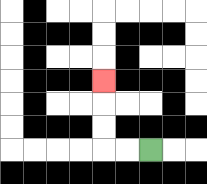{'start': '[6, 6]', 'end': '[4, 3]', 'path_directions': 'L,L,U,U,U', 'path_coordinates': '[[6, 6], [5, 6], [4, 6], [4, 5], [4, 4], [4, 3]]'}